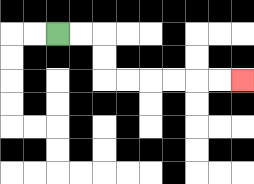{'start': '[2, 1]', 'end': '[10, 3]', 'path_directions': 'R,R,D,D,R,R,R,R,R,R', 'path_coordinates': '[[2, 1], [3, 1], [4, 1], [4, 2], [4, 3], [5, 3], [6, 3], [7, 3], [8, 3], [9, 3], [10, 3]]'}